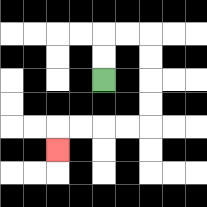{'start': '[4, 3]', 'end': '[2, 6]', 'path_directions': 'U,U,R,R,D,D,D,D,L,L,L,L,D', 'path_coordinates': '[[4, 3], [4, 2], [4, 1], [5, 1], [6, 1], [6, 2], [6, 3], [6, 4], [6, 5], [5, 5], [4, 5], [3, 5], [2, 5], [2, 6]]'}